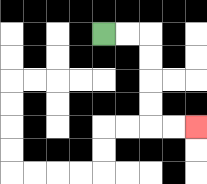{'start': '[4, 1]', 'end': '[8, 5]', 'path_directions': 'R,R,D,D,D,D,R,R', 'path_coordinates': '[[4, 1], [5, 1], [6, 1], [6, 2], [6, 3], [6, 4], [6, 5], [7, 5], [8, 5]]'}